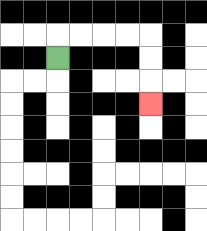{'start': '[2, 2]', 'end': '[6, 4]', 'path_directions': 'U,R,R,R,R,D,D,D', 'path_coordinates': '[[2, 2], [2, 1], [3, 1], [4, 1], [5, 1], [6, 1], [6, 2], [6, 3], [6, 4]]'}